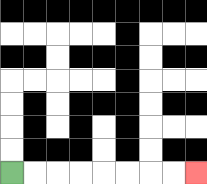{'start': '[0, 7]', 'end': '[8, 7]', 'path_directions': 'R,R,R,R,R,R,R,R', 'path_coordinates': '[[0, 7], [1, 7], [2, 7], [3, 7], [4, 7], [5, 7], [6, 7], [7, 7], [8, 7]]'}